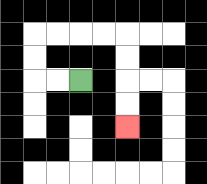{'start': '[3, 3]', 'end': '[5, 5]', 'path_directions': 'L,L,U,U,R,R,R,R,D,D,D,D', 'path_coordinates': '[[3, 3], [2, 3], [1, 3], [1, 2], [1, 1], [2, 1], [3, 1], [4, 1], [5, 1], [5, 2], [5, 3], [5, 4], [5, 5]]'}